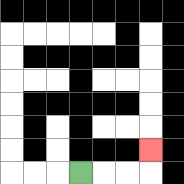{'start': '[3, 7]', 'end': '[6, 6]', 'path_directions': 'R,R,R,U', 'path_coordinates': '[[3, 7], [4, 7], [5, 7], [6, 7], [6, 6]]'}